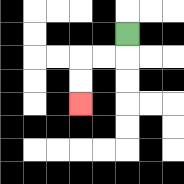{'start': '[5, 1]', 'end': '[3, 4]', 'path_directions': 'D,L,L,D,D', 'path_coordinates': '[[5, 1], [5, 2], [4, 2], [3, 2], [3, 3], [3, 4]]'}